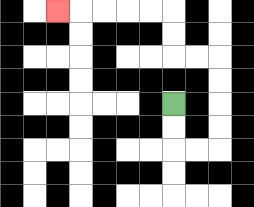{'start': '[7, 4]', 'end': '[2, 0]', 'path_directions': 'D,D,R,R,U,U,U,U,L,L,U,U,L,L,L,L,L', 'path_coordinates': '[[7, 4], [7, 5], [7, 6], [8, 6], [9, 6], [9, 5], [9, 4], [9, 3], [9, 2], [8, 2], [7, 2], [7, 1], [7, 0], [6, 0], [5, 0], [4, 0], [3, 0], [2, 0]]'}